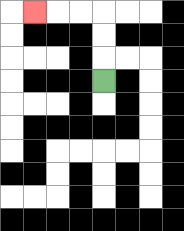{'start': '[4, 3]', 'end': '[1, 0]', 'path_directions': 'U,U,U,L,L,L', 'path_coordinates': '[[4, 3], [4, 2], [4, 1], [4, 0], [3, 0], [2, 0], [1, 0]]'}